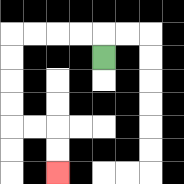{'start': '[4, 2]', 'end': '[2, 7]', 'path_directions': 'U,L,L,L,L,D,D,D,D,R,R,D,D', 'path_coordinates': '[[4, 2], [4, 1], [3, 1], [2, 1], [1, 1], [0, 1], [0, 2], [0, 3], [0, 4], [0, 5], [1, 5], [2, 5], [2, 6], [2, 7]]'}